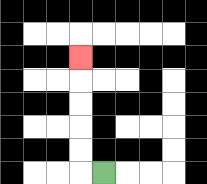{'start': '[4, 7]', 'end': '[3, 2]', 'path_directions': 'L,U,U,U,U,U', 'path_coordinates': '[[4, 7], [3, 7], [3, 6], [3, 5], [3, 4], [3, 3], [3, 2]]'}